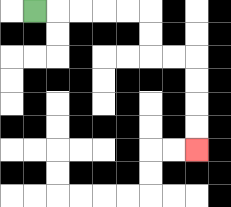{'start': '[1, 0]', 'end': '[8, 6]', 'path_directions': 'R,R,R,R,R,D,D,R,R,D,D,D,D', 'path_coordinates': '[[1, 0], [2, 0], [3, 0], [4, 0], [5, 0], [6, 0], [6, 1], [6, 2], [7, 2], [8, 2], [8, 3], [8, 4], [8, 5], [8, 6]]'}